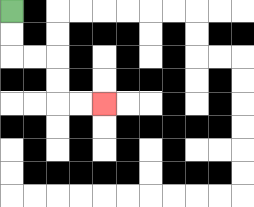{'start': '[0, 0]', 'end': '[4, 4]', 'path_directions': 'D,D,R,R,D,D,R,R', 'path_coordinates': '[[0, 0], [0, 1], [0, 2], [1, 2], [2, 2], [2, 3], [2, 4], [3, 4], [4, 4]]'}